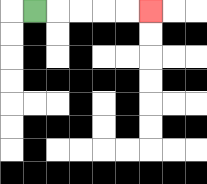{'start': '[1, 0]', 'end': '[6, 0]', 'path_directions': 'R,R,R,R,R', 'path_coordinates': '[[1, 0], [2, 0], [3, 0], [4, 0], [5, 0], [6, 0]]'}